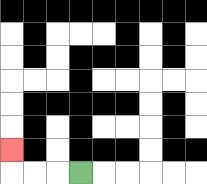{'start': '[3, 7]', 'end': '[0, 6]', 'path_directions': 'L,L,L,U', 'path_coordinates': '[[3, 7], [2, 7], [1, 7], [0, 7], [0, 6]]'}